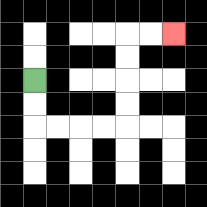{'start': '[1, 3]', 'end': '[7, 1]', 'path_directions': 'D,D,R,R,R,R,U,U,U,U,R,R', 'path_coordinates': '[[1, 3], [1, 4], [1, 5], [2, 5], [3, 5], [4, 5], [5, 5], [5, 4], [5, 3], [5, 2], [5, 1], [6, 1], [7, 1]]'}